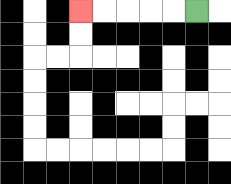{'start': '[8, 0]', 'end': '[3, 0]', 'path_directions': 'L,L,L,L,L', 'path_coordinates': '[[8, 0], [7, 0], [6, 0], [5, 0], [4, 0], [3, 0]]'}